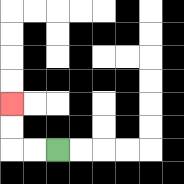{'start': '[2, 6]', 'end': '[0, 4]', 'path_directions': 'L,L,U,U', 'path_coordinates': '[[2, 6], [1, 6], [0, 6], [0, 5], [0, 4]]'}